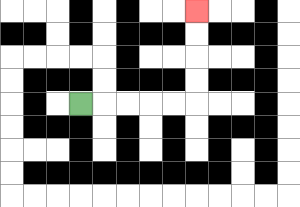{'start': '[3, 4]', 'end': '[8, 0]', 'path_directions': 'R,R,R,R,R,U,U,U,U', 'path_coordinates': '[[3, 4], [4, 4], [5, 4], [6, 4], [7, 4], [8, 4], [8, 3], [8, 2], [8, 1], [8, 0]]'}